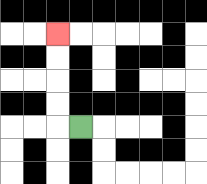{'start': '[3, 5]', 'end': '[2, 1]', 'path_directions': 'L,U,U,U,U', 'path_coordinates': '[[3, 5], [2, 5], [2, 4], [2, 3], [2, 2], [2, 1]]'}